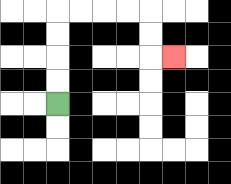{'start': '[2, 4]', 'end': '[7, 2]', 'path_directions': 'U,U,U,U,R,R,R,R,D,D,R', 'path_coordinates': '[[2, 4], [2, 3], [2, 2], [2, 1], [2, 0], [3, 0], [4, 0], [5, 0], [6, 0], [6, 1], [6, 2], [7, 2]]'}